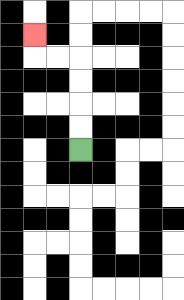{'start': '[3, 6]', 'end': '[1, 1]', 'path_directions': 'U,U,U,U,L,L,U', 'path_coordinates': '[[3, 6], [3, 5], [3, 4], [3, 3], [3, 2], [2, 2], [1, 2], [1, 1]]'}